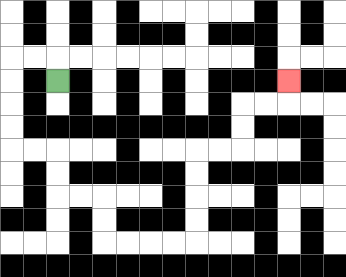{'start': '[2, 3]', 'end': '[12, 3]', 'path_directions': 'U,L,L,D,D,D,D,R,R,D,D,R,R,D,D,R,R,R,R,U,U,U,U,R,R,U,U,R,R,U', 'path_coordinates': '[[2, 3], [2, 2], [1, 2], [0, 2], [0, 3], [0, 4], [0, 5], [0, 6], [1, 6], [2, 6], [2, 7], [2, 8], [3, 8], [4, 8], [4, 9], [4, 10], [5, 10], [6, 10], [7, 10], [8, 10], [8, 9], [8, 8], [8, 7], [8, 6], [9, 6], [10, 6], [10, 5], [10, 4], [11, 4], [12, 4], [12, 3]]'}